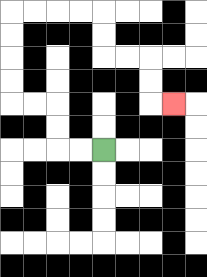{'start': '[4, 6]', 'end': '[7, 4]', 'path_directions': 'L,L,U,U,L,L,U,U,U,U,R,R,R,R,D,D,R,R,D,D,R', 'path_coordinates': '[[4, 6], [3, 6], [2, 6], [2, 5], [2, 4], [1, 4], [0, 4], [0, 3], [0, 2], [0, 1], [0, 0], [1, 0], [2, 0], [3, 0], [4, 0], [4, 1], [4, 2], [5, 2], [6, 2], [6, 3], [6, 4], [7, 4]]'}